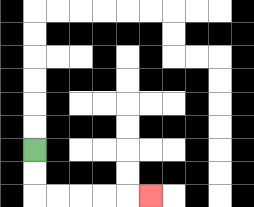{'start': '[1, 6]', 'end': '[6, 8]', 'path_directions': 'D,D,R,R,R,R,R', 'path_coordinates': '[[1, 6], [1, 7], [1, 8], [2, 8], [3, 8], [4, 8], [5, 8], [6, 8]]'}